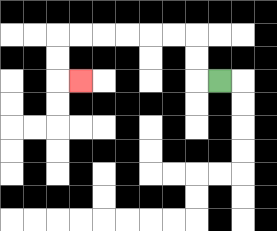{'start': '[9, 3]', 'end': '[3, 3]', 'path_directions': 'L,U,U,L,L,L,L,L,L,D,D,R', 'path_coordinates': '[[9, 3], [8, 3], [8, 2], [8, 1], [7, 1], [6, 1], [5, 1], [4, 1], [3, 1], [2, 1], [2, 2], [2, 3], [3, 3]]'}